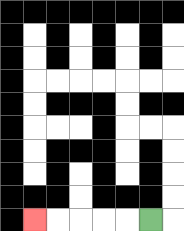{'start': '[6, 9]', 'end': '[1, 9]', 'path_directions': 'L,L,L,L,L', 'path_coordinates': '[[6, 9], [5, 9], [4, 9], [3, 9], [2, 9], [1, 9]]'}